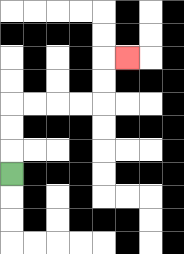{'start': '[0, 7]', 'end': '[5, 2]', 'path_directions': 'U,U,U,R,R,R,R,U,U,R', 'path_coordinates': '[[0, 7], [0, 6], [0, 5], [0, 4], [1, 4], [2, 4], [3, 4], [4, 4], [4, 3], [4, 2], [5, 2]]'}